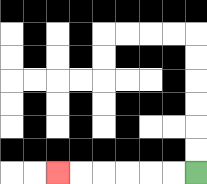{'start': '[8, 7]', 'end': '[2, 7]', 'path_directions': 'L,L,L,L,L,L', 'path_coordinates': '[[8, 7], [7, 7], [6, 7], [5, 7], [4, 7], [3, 7], [2, 7]]'}